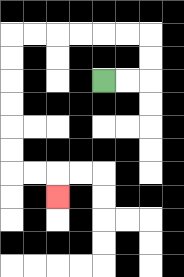{'start': '[4, 3]', 'end': '[2, 8]', 'path_directions': 'R,R,U,U,L,L,L,L,L,L,D,D,D,D,D,D,R,R,D', 'path_coordinates': '[[4, 3], [5, 3], [6, 3], [6, 2], [6, 1], [5, 1], [4, 1], [3, 1], [2, 1], [1, 1], [0, 1], [0, 2], [0, 3], [0, 4], [0, 5], [0, 6], [0, 7], [1, 7], [2, 7], [2, 8]]'}